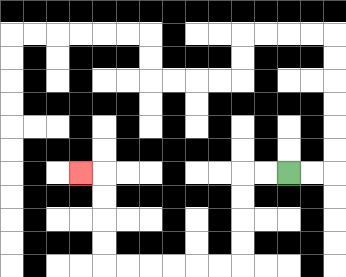{'start': '[12, 7]', 'end': '[3, 7]', 'path_directions': 'L,L,D,D,D,D,L,L,L,L,L,L,U,U,U,U,L', 'path_coordinates': '[[12, 7], [11, 7], [10, 7], [10, 8], [10, 9], [10, 10], [10, 11], [9, 11], [8, 11], [7, 11], [6, 11], [5, 11], [4, 11], [4, 10], [4, 9], [4, 8], [4, 7], [3, 7]]'}